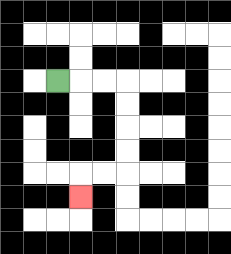{'start': '[2, 3]', 'end': '[3, 8]', 'path_directions': 'R,R,R,D,D,D,D,L,L,D', 'path_coordinates': '[[2, 3], [3, 3], [4, 3], [5, 3], [5, 4], [5, 5], [5, 6], [5, 7], [4, 7], [3, 7], [3, 8]]'}